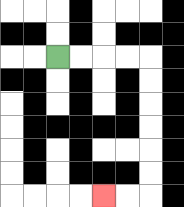{'start': '[2, 2]', 'end': '[4, 8]', 'path_directions': 'R,R,R,R,D,D,D,D,D,D,L,L', 'path_coordinates': '[[2, 2], [3, 2], [4, 2], [5, 2], [6, 2], [6, 3], [6, 4], [6, 5], [6, 6], [6, 7], [6, 8], [5, 8], [4, 8]]'}